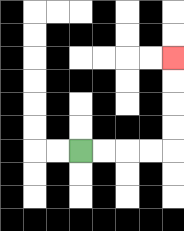{'start': '[3, 6]', 'end': '[7, 2]', 'path_directions': 'R,R,R,R,U,U,U,U', 'path_coordinates': '[[3, 6], [4, 6], [5, 6], [6, 6], [7, 6], [7, 5], [7, 4], [7, 3], [7, 2]]'}